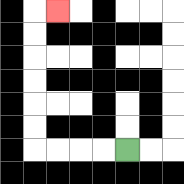{'start': '[5, 6]', 'end': '[2, 0]', 'path_directions': 'L,L,L,L,U,U,U,U,U,U,R', 'path_coordinates': '[[5, 6], [4, 6], [3, 6], [2, 6], [1, 6], [1, 5], [1, 4], [1, 3], [1, 2], [1, 1], [1, 0], [2, 0]]'}